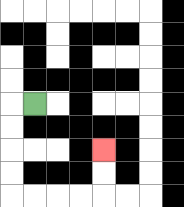{'start': '[1, 4]', 'end': '[4, 6]', 'path_directions': 'L,D,D,D,D,R,R,R,R,U,U', 'path_coordinates': '[[1, 4], [0, 4], [0, 5], [0, 6], [0, 7], [0, 8], [1, 8], [2, 8], [3, 8], [4, 8], [4, 7], [4, 6]]'}